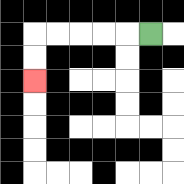{'start': '[6, 1]', 'end': '[1, 3]', 'path_directions': 'L,L,L,L,L,D,D', 'path_coordinates': '[[6, 1], [5, 1], [4, 1], [3, 1], [2, 1], [1, 1], [1, 2], [1, 3]]'}